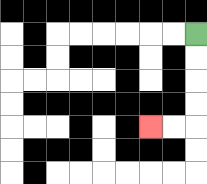{'start': '[8, 1]', 'end': '[6, 5]', 'path_directions': 'D,D,D,D,L,L', 'path_coordinates': '[[8, 1], [8, 2], [8, 3], [8, 4], [8, 5], [7, 5], [6, 5]]'}